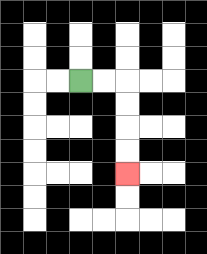{'start': '[3, 3]', 'end': '[5, 7]', 'path_directions': 'R,R,D,D,D,D', 'path_coordinates': '[[3, 3], [4, 3], [5, 3], [5, 4], [5, 5], [5, 6], [5, 7]]'}